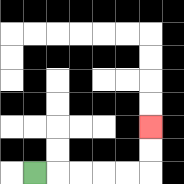{'start': '[1, 7]', 'end': '[6, 5]', 'path_directions': 'R,R,R,R,R,U,U', 'path_coordinates': '[[1, 7], [2, 7], [3, 7], [4, 7], [5, 7], [6, 7], [6, 6], [6, 5]]'}